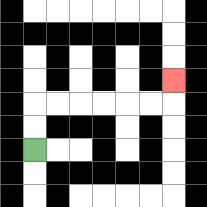{'start': '[1, 6]', 'end': '[7, 3]', 'path_directions': 'U,U,R,R,R,R,R,R,U', 'path_coordinates': '[[1, 6], [1, 5], [1, 4], [2, 4], [3, 4], [4, 4], [5, 4], [6, 4], [7, 4], [7, 3]]'}